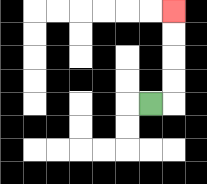{'start': '[6, 4]', 'end': '[7, 0]', 'path_directions': 'R,U,U,U,U', 'path_coordinates': '[[6, 4], [7, 4], [7, 3], [7, 2], [7, 1], [7, 0]]'}